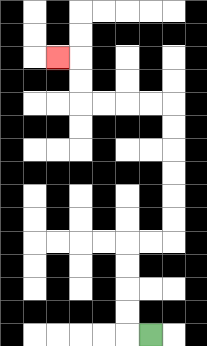{'start': '[6, 14]', 'end': '[2, 2]', 'path_directions': 'L,U,U,U,U,R,R,U,U,U,U,U,U,L,L,L,L,U,U,L', 'path_coordinates': '[[6, 14], [5, 14], [5, 13], [5, 12], [5, 11], [5, 10], [6, 10], [7, 10], [7, 9], [7, 8], [7, 7], [7, 6], [7, 5], [7, 4], [6, 4], [5, 4], [4, 4], [3, 4], [3, 3], [3, 2], [2, 2]]'}